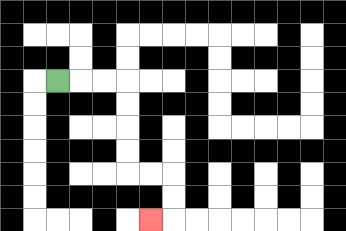{'start': '[2, 3]', 'end': '[6, 9]', 'path_directions': 'R,R,R,D,D,D,D,R,R,D,D,L', 'path_coordinates': '[[2, 3], [3, 3], [4, 3], [5, 3], [5, 4], [5, 5], [5, 6], [5, 7], [6, 7], [7, 7], [7, 8], [7, 9], [6, 9]]'}